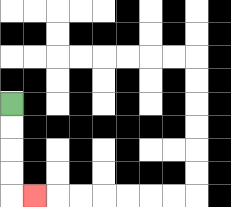{'start': '[0, 4]', 'end': '[1, 8]', 'path_directions': 'D,D,D,D,R', 'path_coordinates': '[[0, 4], [0, 5], [0, 6], [0, 7], [0, 8], [1, 8]]'}